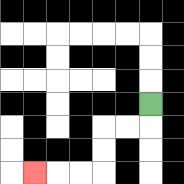{'start': '[6, 4]', 'end': '[1, 7]', 'path_directions': 'D,L,L,D,D,L,L,L', 'path_coordinates': '[[6, 4], [6, 5], [5, 5], [4, 5], [4, 6], [4, 7], [3, 7], [2, 7], [1, 7]]'}